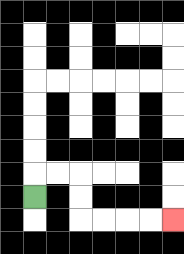{'start': '[1, 8]', 'end': '[7, 9]', 'path_directions': 'U,R,R,D,D,R,R,R,R', 'path_coordinates': '[[1, 8], [1, 7], [2, 7], [3, 7], [3, 8], [3, 9], [4, 9], [5, 9], [6, 9], [7, 9]]'}